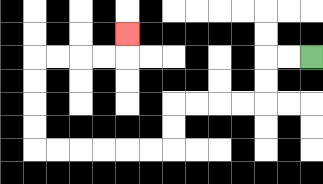{'start': '[13, 2]', 'end': '[5, 1]', 'path_directions': 'L,L,D,D,L,L,L,L,D,D,L,L,L,L,L,L,U,U,U,U,R,R,R,R,U', 'path_coordinates': '[[13, 2], [12, 2], [11, 2], [11, 3], [11, 4], [10, 4], [9, 4], [8, 4], [7, 4], [7, 5], [7, 6], [6, 6], [5, 6], [4, 6], [3, 6], [2, 6], [1, 6], [1, 5], [1, 4], [1, 3], [1, 2], [2, 2], [3, 2], [4, 2], [5, 2], [5, 1]]'}